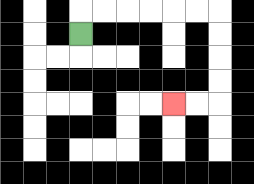{'start': '[3, 1]', 'end': '[7, 4]', 'path_directions': 'U,R,R,R,R,R,R,D,D,D,D,L,L', 'path_coordinates': '[[3, 1], [3, 0], [4, 0], [5, 0], [6, 0], [7, 0], [8, 0], [9, 0], [9, 1], [9, 2], [9, 3], [9, 4], [8, 4], [7, 4]]'}